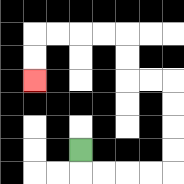{'start': '[3, 6]', 'end': '[1, 3]', 'path_directions': 'D,R,R,R,R,U,U,U,U,L,L,U,U,L,L,L,L,D,D', 'path_coordinates': '[[3, 6], [3, 7], [4, 7], [5, 7], [6, 7], [7, 7], [7, 6], [7, 5], [7, 4], [7, 3], [6, 3], [5, 3], [5, 2], [5, 1], [4, 1], [3, 1], [2, 1], [1, 1], [1, 2], [1, 3]]'}